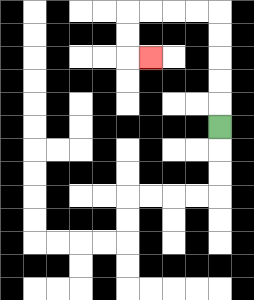{'start': '[9, 5]', 'end': '[6, 2]', 'path_directions': 'U,U,U,U,U,L,L,L,L,D,D,R', 'path_coordinates': '[[9, 5], [9, 4], [9, 3], [9, 2], [9, 1], [9, 0], [8, 0], [7, 0], [6, 0], [5, 0], [5, 1], [5, 2], [6, 2]]'}